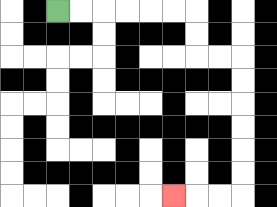{'start': '[2, 0]', 'end': '[7, 8]', 'path_directions': 'R,R,R,R,R,R,D,D,R,R,D,D,D,D,D,D,L,L,L', 'path_coordinates': '[[2, 0], [3, 0], [4, 0], [5, 0], [6, 0], [7, 0], [8, 0], [8, 1], [8, 2], [9, 2], [10, 2], [10, 3], [10, 4], [10, 5], [10, 6], [10, 7], [10, 8], [9, 8], [8, 8], [7, 8]]'}